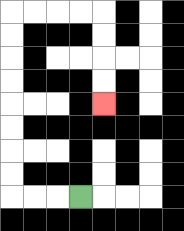{'start': '[3, 8]', 'end': '[4, 4]', 'path_directions': 'L,L,L,U,U,U,U,U,U,U,U,R,R,R,R,D,D,D,D', 'path_coordinates': '[[3, 8], [2, 8], [1, 8], [0, 8], [0, 7], [0, 6], [0, 5], [0, 4], [0, 3], [0, 2], [0, 1], [0, 0], [1, 0], [2, 0], [3, 0], [4, 0], [4, 1], [4, 2], [4, 3], [4, 4]]'}